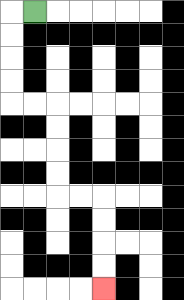{'start': '[1, 0]', 'end': '[4, 12]', 'path_directions': 'L,D,D,D,D,R,R,D,D,D,D,R,R,D,D,D,D', 'path_coordinates': '[[1, 0], [0, 0], [0, 1], [0, 2], [0, 3], [0, 4], [1, 4], [2, 4], [2, 5], [2, 6], [2, 7], [2, 8], [3, 8], [4, 8], [4, 9], [4, 10], [4, 11], [4, 12]]'}